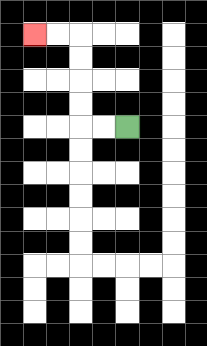{'start': '[5, 5]', 'end': '[1, 1]', 'path_directions': 'L,L,U,U,U,U,L,L', 'path_coordinates': '[[5, 5], [4, 5], [3, 5], [3, 4], [3, 3], [3, 2], [3, 1], [2, 1], [1, 1]]'}